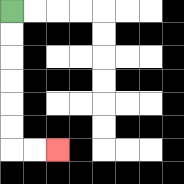{'start': '[0, 0]', 'end': '[2, 6]', 'path_directions': 'D,D,D,D,D,D,R,R', 'path_coordinates': '[[0, 0], [0, 1], [0, 2], [0, 3], [0, 4], [0, 5], [0, 6], [1, 6], [2, 6]]'}